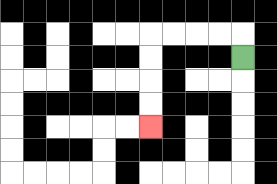{'start': '[10, 2]', 'end': '[6, 5]', 'path_directions': 'U,L,L,L,L,D,D,D,D', 'path_coordinates': '[[10, 2], [10, 1], [9, 1], [8, 1], [7, 1], [6, 1], [6, 2], [6, 3], [6, 4], [6, 5]]'}